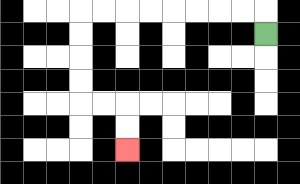{'start': '[11, 1]', 'end': '[5, 6]', 'path_directions': 'U,L,L,L,L,L,L,L,L,D,D,D,D,R,R,D,D', 'path_coordinates': '[[11, 1], [11, 0], [10, 0], [9, 0], [8, 0], [7, 0], [6, 0], [5, 0], [4, 0], [3, 0], [3, 1], [3, 2], [3, 3], [3, 4], [4, 4], [5, 4], [5, 5], [5, 6]]'}